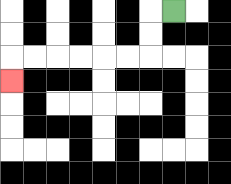{'start': '[7, 0]', 'end': '[0, 3]', 'path_directions': 'L,D,D,L,L,L,L,L,L,D', 'path_coordinates': '[[7, 0], [6, 0], [6, 1], [6, 2], [5, 2], [4, 2], [3, 2], [2, 2], [1, 2], [0, 2], [0, 3]]'}